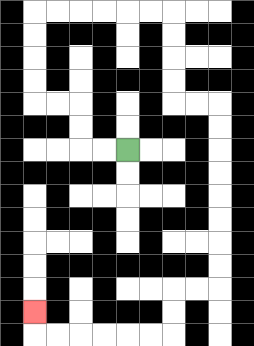{'start': '[5, 6]', 'end': '[1, 13]', 'path_directions': 'L,L,U,U,L,L,U,U,U,U,R,R,R,R,R,R,D,D,D,D,R,R,D,D,D,D,D,D,D,D,L,L,D,D,L,L,L,L,L,L,U', 'path_coordinates': '[[5, 6], [4, 6], [3, 6], [3, 5], [3, 4], [2, 4], [1, 4], [1, 3], [1, 2], [1, 1], [1, 0], [2, 0], [3, 0], [4, 0], [5, 0], [6, 0], [7, 0], [7, 1], [7, 2], [7, 3], [7, 4], [8, 4], [9, 4], [9, 5], [9, 6], [9, 7], [9, 8], [9, 9], [9, 10], [9, 11], [9, 12], [8, 12], [7, 12], [7, 13], [7, 14], [6, 14], [5, 14], [4, 14], [3, 14], [2, 14], [1, 14], [1, 13]]'}